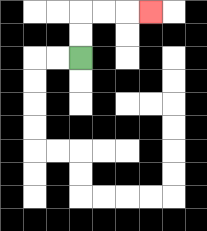{'start': '[3, 2]', 'end': '[6, 0]', 'path_directions': 'U,U,R,R,R', 'path_coordinates': '[[3, 2], [3, 1], [3, 0], [4, 0], [5, 0], [6, 0]]'}